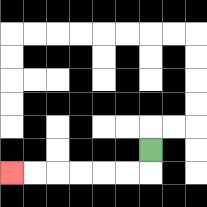{'start': '[6, 6]', 'end': '[0, 7]', 'path_directions': 'D,L,L,L,L,L,L', 'path_coordinates': '[[6, 6], [6, 7], [5, 7], [4, 7], [3, 7], [2, 7], [1, 7], [0, 7]]'}